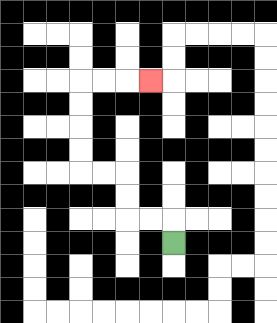{'start': '[7, 10]', 'end': '[6, 3]', 'path_directions': 'U,L,L,U,U,L,L,U,U,U,U,R,R,R', 'path_coordinates': '[[7, 10], [7, 9], [6, 9], [5, 9], [5, 8], [5, 7], [4, 7], [3, 7], [3, 6], [3, 5], [3, 4], [3, 3], [4, 3], [5, 3], [6, 3]]'}